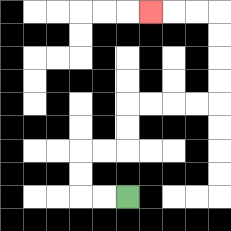{'start': '[5, 8]', 'end': '[6, 0]', 'path_directions': 'L,L,U,U,R,R,U,U,R,R,R,R,U,U,U,U,L,L,L', 'path_coordinates': '[[5, 8], [4, 8], [3, 8], [3, 7], [3, 6], [4, 6], [5, 6], [5, 5], [5, 4], [6, 4], [7, 4], [8, 4], [9, 4], [9, 3], [9, 2], [9, 1], [9, 0], [8, 0], [7, 0], [6, 0]]'}